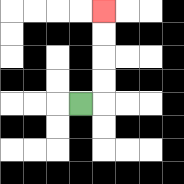{'start': '[3, 4]', 'end': '[4, 0]', 'path_directions': 'R,U,U,U,U', 'path_coordinates': '[[3, 4], [4, 4], [4, 3], [4, 2], [4, 1], [4, 0]]'}